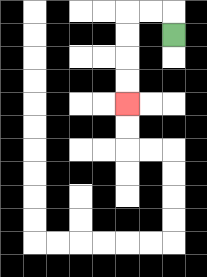{'start': '[7, 1]', 'end': '[5, 4]', 'path_directions': 'U,L,L,D,D,D,D', 'path_coordinates': '[[7, 1], [7, 0], [6, 0], [5, 0], [5, 1], [5, 2], [5, 3], [5, 4]]'}